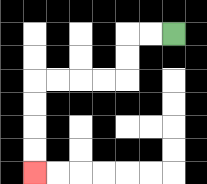{'start': '[7, 1]', 'end': '[1, 7]', 'path_directions': 'L,L,D,D,L,L,L,L,D,D,D,D', 'path_coordinates': '[[7, 1], [6, 1], [5, 1], [5, 2], [5, 3], [4, 3], [3, 3], [2, 3], [1, 3], [1, 4], [1, 5], [1, 6], [1, 7]]'}